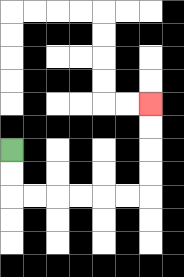{'start': '[0, 6]', 'end': '[6, 4]', 'path_directions': 'D,D,R,R,R,R,R,R,U,U,U,U', 'path_coordinates': '[[0, 6], [0, 7], [0, 8], [1, 8], [2, 8], [3, 8], [4, 8], [5, 8], [6, 8], [6, 7], [6, 6], [6, 5], [6, 4]]'}